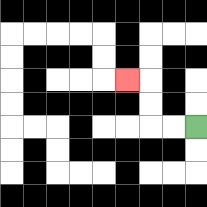{'start': '[8, 5]', 'end': '[5, 3]', 'path_directions': 'L,L,U,U,L', 'path_coordinates': '[[8, 5], [7, 5], [6, 5], [6, 4], [6, 3], [5, 3]]'}